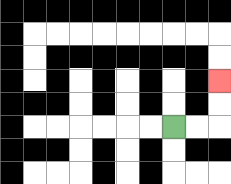{'start': '[7, 5]', 'end': '[9, 3]', 'path_directions': 'R,R,U,U', 'path_coordinates': '[[7, 5], [8, 5], [9, 5], [9, 4], [9, 3]]'}